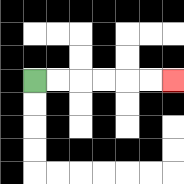{'start': '[1, 3]', 'end': '[7, 3]', 'path_directions': 'R,R,R,R,R,R', 'path_coordinates': '[[1, 3], [2, 3], [3, 3], [4, 3], [5, 3], [6, 3], [7, 3]]'}